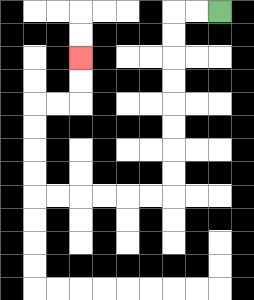{'start': '[9, 0]', 'end': '[3, 2]', 'path_directions': 'L,L,D,D,D,D,D,D,D,D,L,L,L,L,L,L,U,U,U,U,R,R,U,U', 'path_coordinates': '[[9, 0], [8, 0], [7, 0], [7, 1], [7, 2], [7, 3], [7, 4], [7, 5], [7, 6], [7, 7], [7, 8], [6, 8], [5, 8], [4, 8], [3, 8], [2, 8], [1, 8], [1, 7], [1, 6], [1, 5], [1, 4], [2, 4], [3, 4], [3, 3], [3, 2]]'}